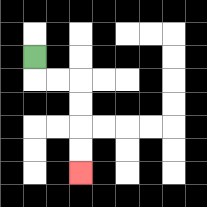{'start': '[1, 2]', 'end': '[3, 7]', 'path_directions': 'D,R,R,D,D,D,D', 'path_coordinates': '[[1, 2], [1, 3], [2, 3], [3, 3], [3, 4], [3, 5], [3, 6], [3, 7]]'}